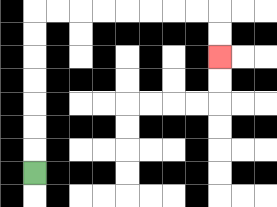{'start': '[1, 7]', 'end': '[9, 2]', 'path_directions': 'U,U,U,U,U,U,U,R,R,R,R,R,R,R,R,D,D', 'path_coordinates': '[[1, 7], [1, 6], [1, 5], [1, 4], [1, 3], [1, 2], [1, 1], [1, 0], [2, 0], [3, 0], [4, 0], [5, 0], [6, 0], [7, 0], [8, 0], [9, 0], [9, 1], [9, 2]]'}